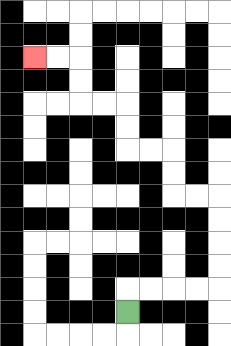{'start': '[5, 13]', 'end': '[1, 2]', 'path_directions': 'U,R,R,R,R,U,U,U,U,L,L,U,U,L,L,U,U,L,L,U,U,L,L', 'path_coordinates': '[[5, 13], [5, 12], [6, 12], [7, 12], [8, 12], [9, 12], [9, 11], [9, 10], [9, 9], [9, 8], [8, 8], [7, 8], [7, 7], [7, 6], [6, 6], [5, 6], [5, 5], [5, 4], [4, 4], [3, 4], [3, 3], [3, 2], [2, 2], [1, 2]]'}